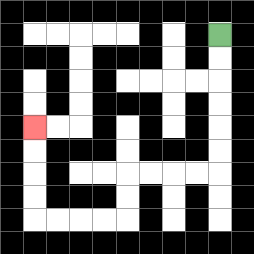{'start': '[9, 1]', 'end': '[1, 5]', 'path_directions': 'D,D,D,D,D,D,L,L,L,L,D,D,L,L,L,L,U,U,U,U', 'path_coordinates': '[[9, 1], [9, 2], [9, 3], [9, 4], [9, 5], [9, 6], [9, 7], [8, 7], [7, 7], [6, 7], [5, 7], [5, 8], [5, 9], [4, 9], [3, 9], [2, 9], [1, 9], [1, 8], [1, 7], [1, 6], [1, 5]]'}